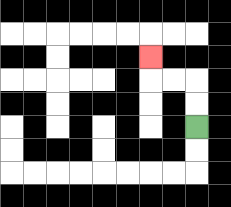{'start': '[8, 5]', 'end': '[6, 2]', 'path_directions': 'U,U,L,L,U', 'path_coordinates': '[[8, 5], [8, 4], [8, 3], [7, 3], [6, 3], [6, 2]]'}